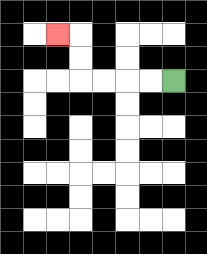{'start': '[7, 3]', 'end': '[2, 1]', 'path_directions': 'L,L,L,L,U,U,L', 'path_coordinates': '[[7, 3], [6, 3], [5, 3], [4, 3], [3, 3], [3, 2], [3, 1], [2, 1]]'}